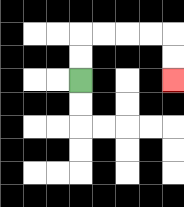{'start': '[3, 3]', 'end': '[7, 3]', 'path_directions': 'U,U,R,R,R,R,D,D', 'path_coordinates': '[[3, 3], [3, 2], [3, 1], [4, 1], [5, 1], [6, 1], [7, 1], [7, 2], [7, 3]]'}